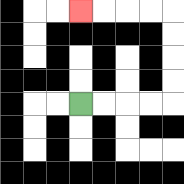{'start': '[3, 4]', 'end': '[3, 0]', 'path_directions': 'R,R,R,R,U,U,U,U,L,L,L,L', 'path_coordinates': '[[3, 4], [4, 4], [5, 4], [6, 4], [7, 4], [7, 3], [7, 2], [7, 1], [7, 0], [6, 0], [5, 0], [4, 0], [3, 0]]'}